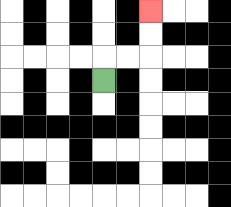{'start': '[4, 3]', 'end': '[6, 0]', 'path_directions': 'U,R,R,U,U', 'path_coordinates': '[[4, 3], [4, 2], [5, 2], [6, 2], [6, 1], [6, 0]]'}